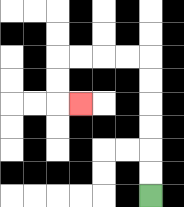{'start': '[6, 8]', 'end': '[3, 4]', 'path_directions': 'U,U,U,U,U,U,L,L,L,L,D,D,R', 'path_coordinates': '[[6, 8], [6, 7], [6, 6], [6, 5], [6, 4], [6, 3], [6, 2], [5, 2], [4, 2], [3, 2], [2, 2], [2, 3], [2, 4], [3, 4]]'}